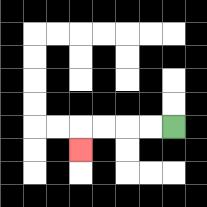{'start': '[7, 5]', 'end': '[3, 6]', 'path_directions': 'L,L,L,L,D', 'path_coordinates': '[[7, 5], [6, 5], [5, 5], [4, 5], [3, 5], [3, 6]]'}